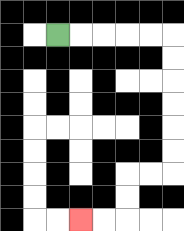{'start': '[2, 1]', 'end': '[3, 9]', 'path_directions': 'R,R,R,R,R,D,D,D,D,D,D,L,L,D,D,L,L', 'path_coordinates': '[[2, 1], [3, 1], [4, 1], [5, 1], [6, 1], [7, 1], [7, 2], [7, 3], [7, 4], [7, 5], [7, 6], [7, 7], [6, 7], [5, 7], [5, 8], [5, 9], [4, 9], [3, 9]]'}